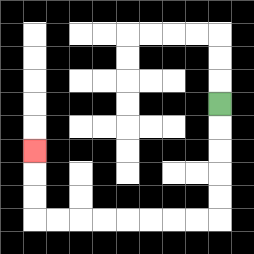{'start': '[9, 4]', 'end': '[1, 6]', 'path_directions': 'D,D,D,D,D,L,L,L,L,L,L,L,L,U,U,U', 'path_coordinates': '[[9, 4], [9, 5], [9, 6], [9, 7], [9, 8], [9, 9], [8, 9], [7, 9], [6, 9], [5, 9], [4, 9], [3, 9], [2, 9], [1, 9], [1, 8], [1, 7], [1, 6]]'}